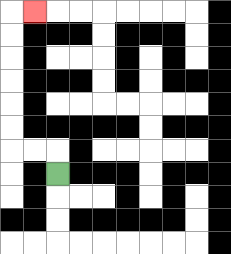{'start': '[2, 7]', 'end': '[1, 0]', 'path_directions': 'U,L,L,U,U,U,U,U,U,R', 'path_coordinates': '[[2, 7], [2, 6], [1, 6], [0, 6], [0, 5], [0, 4], [0, 3], [0, 2], [0, 1], [0, 0], [1, 0]]'}